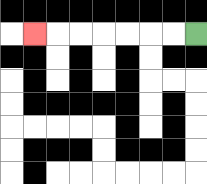{'start': '[8, 1]', 'end': '[1, 1]', 'path_directions': 'L,L,L,L,L,L,L', 'path_coordinates': '[[8, 1], [7, 1], [6, 1], [5, 1], [4, 1], [3, 1], [2, 1], [1, 1]]'}